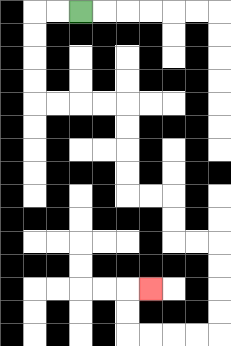{'start': '[3, 0]', 'end': '[6, 12]', 'path_directions': 'L,L,D,D,D,D,R,R,R,R,D,D,D,D,R,R,D,D,R,R,D,D,D,D,L,L,L,L,U,U,R', 'path_coordinates': '[[3, 0], [2, 0], [1, 0], [1, 1], [1, 2], [1, 3], [1, 4], [2, 4], [3, 4], [4, 4], [5, 4], [5, 5], [5, 6], [5, 7], [5, 8], [6, 8], [7, 8], [7, 9], [7, 10], [8, 10], [9, 10], [9, 11], [9, 12], [9, 13], [9, 14], [8, 14], [7, 14], [6, 14], [5, 14], [5, 13], [5, 12], [6, 12]]'}